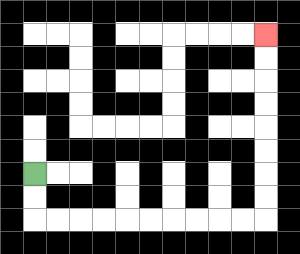{'start': '[1, 7]', 'end': '[11, 1]', 'path_directions': 'D,D,R,R,R,R,R,R,R,R,R,R,U,U,U,U,U,U,U,U', 'path_coordinates': '[[1, 7], [1, 8], [1, 9], [2, 9], [3, 9], [4, 9], [5, 9], [6, 9], [7, 9], [8, 9], [9, 9], [10, 9], [11, 9], [11, 8], [11, 7], [11, 6], [11, 5], [11, 4], [11, 3], [11, 2], [11, 1]]'}